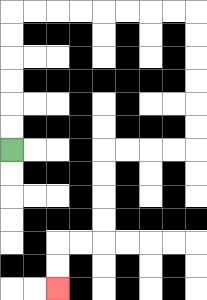{'start': '[0, 6]', 'end': '[2, 12]', 'path_directions': 'U,U,U,U,U,U,R,R,R,R,R,R,R,R,D,D,D,D,D,D,L,L,L,L,D,D,D,D,L,L,D,D', 'path_coordinates': '[[0, 6], [0, 5], [0, 4], [0, 3], [0, 2], [0, 1], [0, 0], [1, 0], [2, 0], [3, 0], [4, 0], [5, 0], [6, 0], [7, 0], [8, 0], [8, 1], [8, 2], [8, 3], [8, 4], [8, 5], [8, 6], [7, 6], [6, 6], [5, 6], [4, 6], [4, 7], [4, 8], [4, 9], [4, 10], [3, 10], [2, 10], [2, 11], [2, 12]]'}